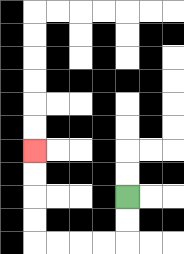{'start': '[5, 8]', 'end': '[1, 6]', 'path_directions': 'D,D,L,L,L,L,U,U,U,U', 'path_coordinates': '[[5, 8], [5, 9], [5, 10], [4, 10], [3, 10], [2, 10], [1, 10], [1, 9], [1, 8], [1, 7], [1, 6]]'}